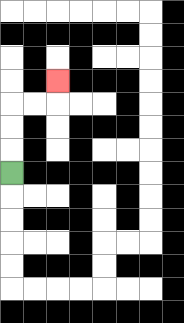{'start': '[0, 7]', 'end': '[2, 3]', 'path_directions': 'U,U,U,R,R,U', 'path_coordinates': '[[0, 7], [0, 6], [0, 5], [0, 4], [1, 4], [2, 4], [2, 3]]'}